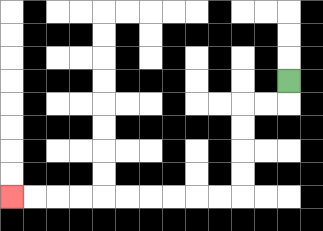{'start': '[12, 3]', 'end': '[0, 8]', 'path_directions': 'D,L,L,D,D,D,D,L,L,L,L,L,L,L,L,L,L', 'path_coordinates': '[[12, 3], [12, 4], [11, 4], [10, 4], [10, 5], [10, 6], [10, 7], [10, 8], [9, 8], [8, 8], [7, 8], [6, 8], [5, 8], [4, 8], [3, 8], [2, 8], [1, 8], [0, 8]]'}